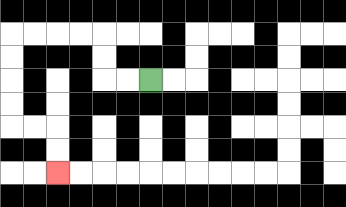{'start': '[6, 3]', 'end': '[2, 7]', 'path_directions': 'L,L,U,U,L,L,L,L,D,D,D,D,R,R,D,D', 'path_coordinates': '[[6, 3], [5, 3], [4, 3], [4, 2], [4, 1], [3, 1], [2, 1], [1, 1], [0, 1], [0, 2], [0, 3], [0, 4], [0, 5], [1, 5], [2, 5], [2, 6], [2, 7]]'}